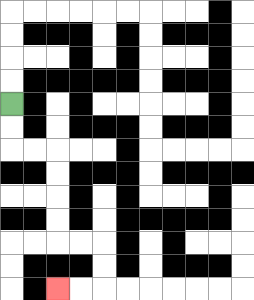{'start': '[0, 4]', 'end': '[2, 12]', 'path_directions': 'D,D,R,R,D,D,D,D,R,R,D,D,L,L', 'path_coordinates': '[[0, 4], [0, 5], [0, 6], [1, 6], [2, 6], [2, 7], [2, 8], [2, 9], [2, 10], [3, 10], [4, 10], [4, 11], [4, 12], [3, 12], [2, 12]]'}